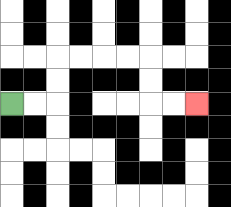{'start': '[0, 4]', 'end': '[8, 4]', 'path_directions': 'R,R,U,U,R,R,R,R,D,D,R,R', 'path_coordinates': '[[0, 4], [1, 4], [2, 4], [2, 3], [2, 2], [3, 2], [4, 2], [5, 2], [6, 2], [6, 3], [6, 4], [7, 4], [8, 4]]'}